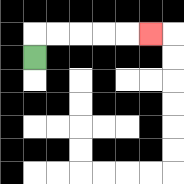{'start': '[1, 2]', 'end': '[6, 1]', 'path_directions': 'U,R,R,R,R,R', 'path_coordinates': '[[1, 2], [1, 1], [2, 1], [3, 1], [4, 1], [5, 1], [6, 1]]'}